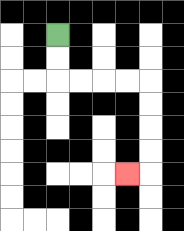{'start': '[2, 1]', 'end': '[5, 7]', 'path_directions': 'D,D,R,R,R,R,D,D,D,D,L', 'path_coordinates': '[[2, 1], [2, 2], [2, 3], [3, 3], [4, 3], [5, 3], [6, 3], [6, 4], [6, 5], [6, 6], [6, 7], [5, 7]]'}